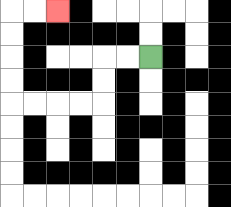{'start': '[6, 2]', 'end': '[2, 0]', 'path_directions': 'L,L,D,D,L,L,L,L,U,U,U,U,R,R', 'path_coordinates': '[[6, 2], [5, 2], [4, 2], [4, 3], [4, 4], [3, 4], [2, 4], [1, 4], [0, 4], [0, 3], [0, 2], [0, 1], [0, 0], [1, 0], [2, 0]]'}